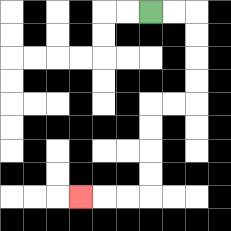{'start': '[6, 0]', 'end': '[3, 8]', 'path_directions': 'R,R,D,D,D,D,L,L,D,D,D,D,L,L,L', 'path_coordinates': '[[6, 0], [7, 0], [8, 0], [8, 1], [8, 2], [8, 3], [8, 4], [7, 4], [6, 4], [6, 5], [6, 6], [6, 7], [6, 8], [5, 8], [4, 8], [3, 8]]'}